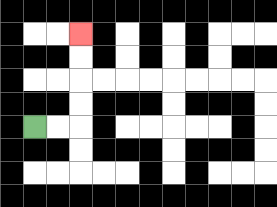{'start': '[1, 5]', 'end': '[3, 1]', 'path_directions': 'R,R,U,U,U,U', 'path_coordinates': '[[1, 5], [2, 5], [3, 5], [3, 4], [3, 3], [3, 2], [3, 1]]'}